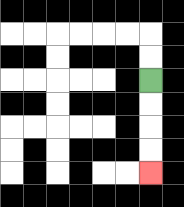{'start': '[6, 3]', 'end': '[6, 7]', 'path_directions': 'D,D,D,D', 'path_coordinates': '[[6, 3], [6, 4], [6, 5], [6, 6], [6, 7]]'}